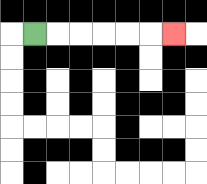{'start': '[1, 1]', 'end': '[7, 1]', 'path_directions': 'R,R,R,R,R,R', 'path_coordinates': '[[1, 1], [2, 1], [3, 1], [4, 1], [5, 1], [6, 1], [7, 1]]'}